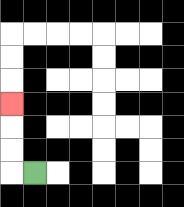{'start': '[1, 7]', 'end': '[0, 4]', 'path_directions': 'L,U,U,U', 'path_coordinates': '[[1, 7], [0, 7], [0, 6], [0, 5], [0, 4]]'}